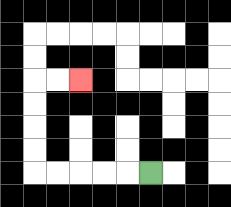{'start': '[6, 7]', 'end': '[3, 3]', 'path_directions': 'L,L,L,L,L,U,U,U,U,R,R', 'path_coordinates': '[[6, 7], [5, 7], [4, 7], [3, 7], [2, 7], [1, 7], [1, 6], [1, 5], [1, 4], [1, 3], [2, 3], [3, 3]]'}